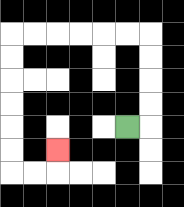{'start': '[5, 5]', 'end': '[2, 6]', 'path_directions': 'R,U,U,U,U,L,L,L,L,L,L,D,D,D,D,D,D,R,R,U', 'path_coordinates': '[[5, 5], [6, 5], [6, 4], [6, 3], [6, 2], [6, 1], [5, 1], [4, 1], [3, 1], [2, 1], [1, 1], [0, 1], [0, 2], [0, 3], [0, 4], [0, 5], [0, 6], [0, 7], [1, 7], [2, 7], [2, 6]]'}